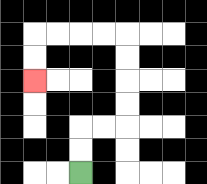{'start': '[3, 7]', 'end': '[1, 3]', 'path_directions': 'U,U,R,R,U,U,U,U,L,L,L,L,D,D', 'path_coordinates': '[[3, 7], [3, 6], [3, 5], [4, 5], [5, 5], [5, 4], [5, 3], [5, 2], [5, 1], [4, 1], [3, 1], [2, 1], [1, 1], [1, 2], [1, 3]]'}